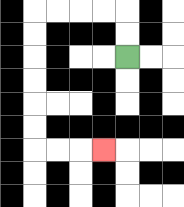{'start': '[5, 2]', 'end': '[4, 6]', 'path_directions': 'U,U,L,L,L,L,D,D,D,D,D,D,R,R,R', 'path_coordinates': '[[5, 2], [5, 1], [5, 0], [4, 0], [3, 0], [2, 0], [1, 0], [1, 1], [1, 2], [1, 3], [1, 4], [1, 5], [1, 6], [2, 6], [3, 6], [4, 6]]'}